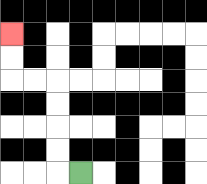{'start': '[3, 7]', 'end': '[0, 1]', 'path_directions': 'L,U,U,U,U,L,L,U,U', 'path_coordinates': '[[3, 7], [2, 7], [2, 6], [2, 5], [2, 4], [2, 3], [1, 3], [0, 3], [0, 2], [0, 1]]'}